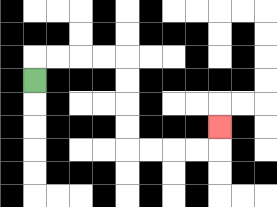{'start': '[1, 3]', 'end': '[9, 5]', 'path_directions': 'U,R,R,R,R,D,D,D,D,R,R,R,R,U', 'path_coordinates': '[[1, 3], [1, 2], [2, 2], [3, 2], [4, 2], [5, 2], [5, 3], [5, 4], [5, 5], [5, 6], [6, 6], [7, 6], [8, 6], [9, 6], [9, 5]]'}